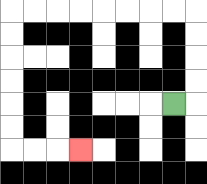{'start': '[7, 4]', 'end': '[3, 6]', 'path_directions': 'R,U,U,U,U,L,L,L,L,L,L,L,L,D,D,D,D,D,D,R,R,R', 'path_coordinates': '[[7, 4], [8, 4], [8, 3], [8, 2], [8, 1], [8, 0], [7, 0], [6, 0], [5, 0], [4, 0], [3, 0], [2, 0], [1, 0], [0, 0], [0, 1], [0, 2], [0, 3], [0, 4], [0, 5], [0, 6], [1, 6], [2, 6], [3, 6]]'}